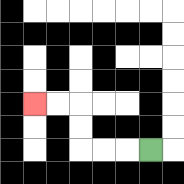{'start': '[6, 6]', 'end': '[1, 4]', 'path_directions': 'L,L,L,U,U,L,L', 'path_coordinates': '[[6, 6], [5, 6], [4, 6], [3, 6], [3, 5], [3, 4], [2, 4], [1, 4]]'}